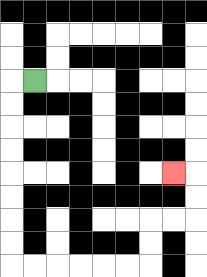{'start': '[1, 3]', 'end': '[7, 7]', 'path_directions': 'L,D,D,D,D,D,D,D,D,R,R,R,R,R,R,U,U,R,R,U,U,L', 'path_coordinates': '[[1, 3], [0, 3], [0, 4], [0, 5], [0, 6], [0, 7], [0, 8], [0, 9], [0, 10], [0, 11], [1, 11], [2, 11], [3, 11], [4, 11], [5, 11], [6, 11], [6, 10], [6, 9], [7, 9], [8, 9], [8, 8], [8, 7], [7, 7]]'}